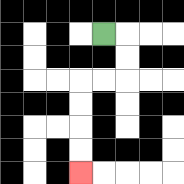{'start': '[4, 1]', 'end': '[3, 7]', 'path_directions': 'R,D,D,L,L,D,D,D,D', 'path_coordinates': '[[4, 1], [5, 1], [5, 2], [5, 3], [4, 3], [3, 3], [3, 4], [3, 5], [3, 6], [3, 7]]'}